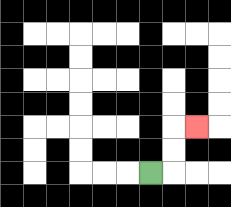{'start': '[6, 7]', 'end': '[8, 5]', 'path_directions': 'R,U,U,R', 'path_coordinates': '[[6, 7], [7, 7], [7, 6], [7, 5], [8, 5]]'}